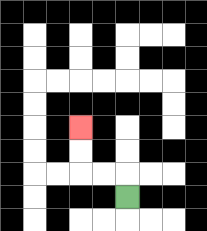{'start': '[5, 8]', 'end': '[3, 5]', 'path_directions': 'U,L,L,U,U', 'path_coordinates': '[[5, 8], [5, 7], [4, 7], [3, 7], [3, 6], [3, 5]]'}